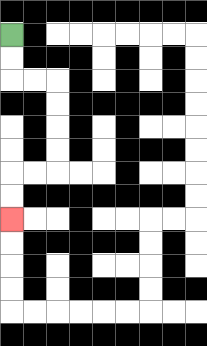{'start': '[0, 1]', 'end': '[0, 9]', 'path_directions': 'D,D,R,R,D,D,D,D,L,L,D,D', 'path_coordinates': '[[0, 1], [0, 2], [0, 3], [1, 3], [2, 3], [2, 4], [2, 5], [2, 6], [2, 7], [1, 7], [0, 7], [0, 8], [0, 9]]'}